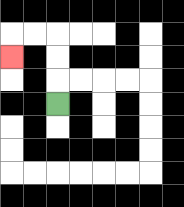{'start': '[2, 4]', 'end': '[0, 2]', 'path_directions': 'U,U,U,L,L,D', 'path_coordinates': '[[2, 4], [2, 3], [2, 2], [2, 1], [1, 1], [0, 1], [0, 2]]'}